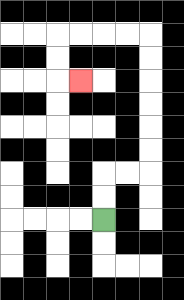{'start': '[4, 9]', 'end': '[3, 3]', 'path_directions': 'U,U,R,R,U,U,U,U,U,U,L,L,L,L,D,D,R', 'path_coordinates': '[[4, 9], [4, 8], [4, 7], [5, 7], [6, 7], [6, 6], [6, 5], [6, 4], [6, 3], [6, 2], [6, 1], [5, 1], [4, 1], [3, 1], [2, 1], [2, 2], [2, 3], [3, 3]]'}